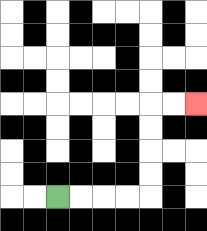{'start': '[2, 8]', 'end': '[8, 4]', 'path_directions': 'R,R,R,R,U,U,U,U,R,R', 'path_coordinates': '[[2, 8], [3, 8], [4, 8], [5, 8], [6, 8], [6, 7], [6, 6], [6, 5], [6, 4], [7, 4], [8, 4]]'}